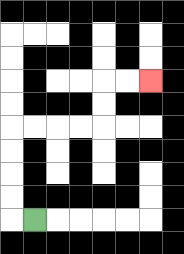{'start': '[1, 9]', 'end': '[6, 3]', 'path_directions': 'L,U,U,U,U,R,R,R,R,U,U,R,R', 'path_coordinates': '[[1, 9], [0, 9], [0, 8], [0, 7], [0, 6], [0, 5], [1, 5], [2, 5], [3, 5], [4, 5], [4, 4], [4, 3], [5, 3], [6, 3]]'}